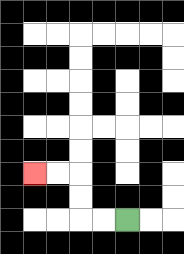{'start': '[5, 9]', 'end': '[1, 7]', 'path_directions': 'L,L,U,U,L,L', 'path_coordinates': '[[5, 9], [4, 9], [3, 9], [3, 8], [3, 7], [2, 7], [1, 7]]'}